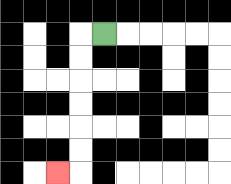{'start': '[4, 1]', 'end': '[2, 7]', 'path_directions': 'L,D,D,D,D,D,D,L', 'path_coordinates': '[[4, 1], [3, 1], [3, 2], [3, 3], [3, 4], [3, 5], [3, 6], [3, 7], [2, 7]]'}